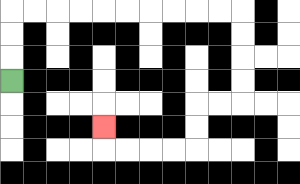{'start': '[0, 3]', 'end': '[4, 5]', 'path_directions': 'U,U,U,R,R,R,R,R,R,R,R,R,R,D,D,D,D,L,L,D,D,L,L,L,L,U', 'path_coordinates': '[[0, 3], [0, 2], [0, 1], [0, 0], [1, 0], [2, 0], [3, 0], [4, 0], [5, 0], [6, 0], [7, 0], [8, 0], [9, 0], [10, 0], [10, 1], [10, 2], [10, 3], [10, 4], [9, 4], [8, 4], [8, 5], [8, 6], [7, 6], [6, 6], [5, 6], [4, 6], [4, 5]]'}